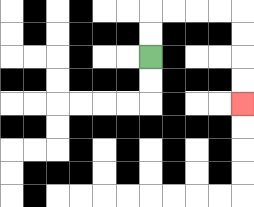{'start': '[6, 2]', 'end': '[10, 4]', 'path_directions': 'U,U,R,R,R,R,D,D,D,D', 'path_coordinates': '[[6, 2], [6, 1], [6, 0], [7, 0], [8, 0], [9, 0], [10, 0], [10, 1], [10, 2], [10, 3], [10, 4]]'}